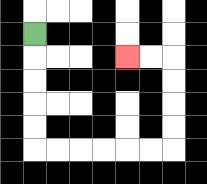{'start': '[1, 1]', 'end': '[5, 2]', 'path_directions': 'D,D,D,D,D,R,R,R,R,R,R,U,U,U,U,L,L', 'path_coordinates': '[[1, 1], [1, 2], [1, 3], [1, 4], [1, 5], [1, 6], [2, 6], [3, 6], [4, 6], [5, 6], [6, 6], [7, 6], [7, 5], [7, 4], [7, 3], [7, 2], [6, 2], [5, 2]]'}